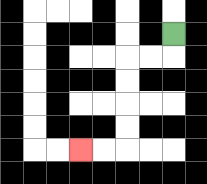{'start': '[7, 1]', 'end': '[3, 6]', 'path_directions': 'D,L,L,D,D,D,D,L,L', 'path_coordinates': '[[7, 1], [7, 2], [6, 2], [5, 2], [5, 3], [5, 4], [5, 5], [5, 6], [4, 6], [3, 6]]'}